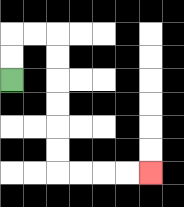{'start': '[0, 3]', 'end': '[6, 7]', 'path_directions': 'U,U,R,R,D,D,D,D,D,D,R,R,R,R', 'path_coordinates': '[[0, 3], [0, 2], [0, 1], [1, 1], [2, 1], [2, 2], [2, 3], [2, 4], [2, 5], [2, 6], [2, 7], [3, 7], [4, 7], [5, 7], [6, 7]]'}